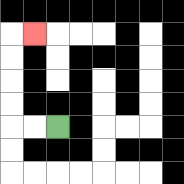{'start': '[2, 5]', 'end': '[1, 1]', 'path_directions': 'L,L,U,U,U,U,R', 'path_coordinates': '[[2, 5], [1, 5], [0, 5], [0, 4], [0, 3], [0, 2], [0, 1], [1, 1]]'}